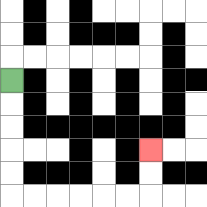{'start': '[0, 3]', 'end': '[6, 6]', 'path_directions': 'D,D,D,D,D,R,R,R,R,R,R,U,U', 'path_coordinates': '[[0, 3], [0, 4], [0, 5], [0, 6], [0, 7], [0, 8], [1, 8], [2, 8], [3, 8], [4, 8], [5, 8], [6, 8], [6, 7], [6, 6]]'}